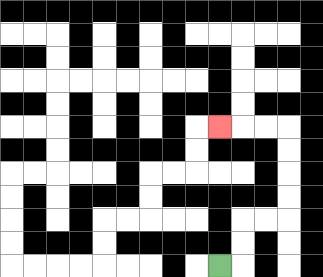{'start': '[9, 11]', 'end': '[9, 5]', 'path_directions': 'R,U,U,R,R,U,U,U,U,L,L,L', 'path_coordinates': '[[9, 11], [10, 11], [10, 10], [10, 9], [11, 9], [12, 9], [12, 8], [12, 7], [12, 6], [12, 5], [11, 5], [10, 5], [9, 5]]'}